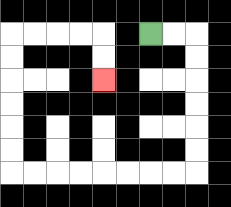{'start': '[6, 1]', 'end': '[4, 3]', 'path_directions': 'R,R,D,D,D,D,D,D,L,L,L,L,L,L,L,L,U,U,U,U,U,U,R,R,R,R,D,D', 'path_coordinates': '[[6, 1], [7, 1], [8, 1], [8, 2], [8, 3], [8, 4], [8, 5], [8, 6], [8, 7], [7, 7], [6, 7], [5, 7], [4, 7], [3, 7], [2, 7], [1, 7], [0, 7], [0, 6], [0, 5], [0, 4], [0, 3], [0, 2], [0, 1], [1, 1], [2, 1], [3, 1], [4, 1], [4, 2], [4, 3]]'}